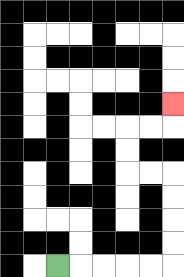{'start': '[2, 11]', 'end': '[7, 4]', 'path_directions': 'R,R,R,R,R,U,U,U,U,L,L,U,U,R,R,U', 'path_coordinates': '[[2, 11], [3, 11], [4, 11], [5, 11], [6, 11], [7, 11], [7, 10], [7, 9], [7, 8], [7, 7], [6, 7], [5, 7], [5, 6], [5, 5], [6, 5], [7, 5], [7, 4]]'}